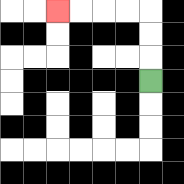{'start': '[6, 3]', 'end': '[2, 0]', 'path_directions': 'U,U,U,L,L,L,L', 'path_coordinates': '[[6, 3], [6, 2], [6, 1], [6, 0], [5, 0], [4, 0], [3, 0], [2, 0]]'}